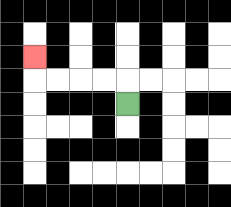{'start': '[5, 4]', 'end': '[1, 2]', 'path_directions': 'U,L,L,L,L,U', 'path_coordinates': '[[5, 4], [5, 3], [4, 3], [3, 3], [2, 3], [1, 3], [1, 2]]'}